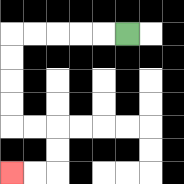{'start': '[5, 1]', 'end': '[0, 7]', 'path_directions': 'L,L,L,L,L,D,D,D,D,R,R,D,D,L,L', 'path_coordinates': '[[5, 1], [4, 1], [3, 1], [2, 1], [1, 1], [0, 1], [0, 2], [0, 3], [0, 4], [0, 5], [1, 5], [2, 5], [2, 6], [2, 7], [1, 7], [0, 7]]'}